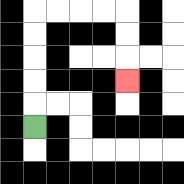{'start': '[1, 5]', 'end': '[5, 3]', 'path_directions': 'U,U,U,U,U,R,R,R,R,D,D,D', 'path_coordinates': '[[1, 5], [1, 4], [1, 3], [1, 2], [1, 1], [1, 0], [2, 0], [3, 0], [4, 0], [5, 0], [5, 1], [5, 2], [5, 3]]'}